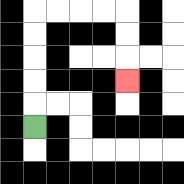{'start': '[1, 5]', 'end': '[5, 3]', 'path_directions': 'U,U,U,U,U,R,R,R,R,D,D,D', 'path_coordinates': '[[1, 5], [1, 4], [1, 3], [1, 2], [1, 1], [1, 0], [2, 0], [3, 0], [4, 0], [5, 0], [5, 1], [5, 2], [5, 3]]'}